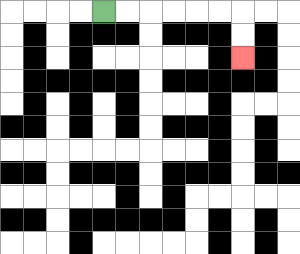{'start': '[4, 0]', 'end': '[10, 2]', 'path_directions': 'R,R,R,R,R,R,D,D', 'path_coordinates': '[[4, 0], [5, 0], [6, 0], [7, 0], [8, 0], [9, 0], [10, 0], [10, 1], [10, 2]]'}